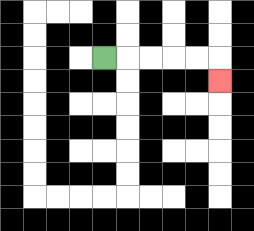{'start': '[4, 2]', 'end': '[9, 3]', 'path_directions': 'R,R,R,R,R,D', 'path_coordinates': '[[4, 2], [5, 2], [6, 2], [7, 2], [8, 2], [9, 2], [9, 3]]'}